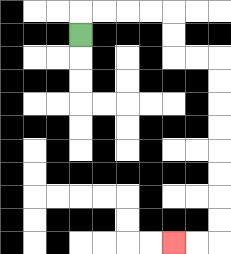{'start': '[3, 1]', 'end': '[7, 10]', 'path_directions': 'U,R,R,R,R,D,D,R,R,D,D,D,D,D,D,D,D,L,L', 'path_coordinates': '[[3, 1], [3, 0], [4, 0], [5, 0], [6, 0], [7, 0], [7, 1], [7, 2], [8, 2], [9, 2], [9, 3], [9, 4], [9, 5], [9, 6], [9, 7], [9, 8], [9, 9], [9, 10], [8, 10], [7, 10]]'}